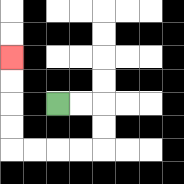{'start': '[2, 4]', 'end': '[0, 2]', 'path_directions': 'R,R,D,D,L,L,L,L,U,U,U,U', 'path_coordinates': '[[2, 4], [3, 4], [4, 4], [4, 5], [4, 6], [3, 6], [2, 6], [1, 6], [0, 6], [0, 5], [0, 4], [0, 3], [0, 2]]'}